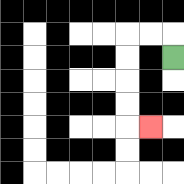{'start': '[7, 2]', 'end': '[6, 5]', 'path_directions': 'U,L,L,D,D,D,D,R', 'path_coordinates': '[[7, 2], [7, 1], [6, 1], [5, 1], [5, 2], [5, 3], [5, 4], [5, 5], [6, 5]]'}